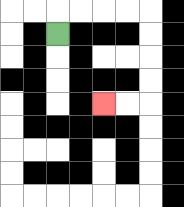{'start': '[2, 1]', 'end': '[4, 4]', 'path_directions': 'U,R,R,R,R,D,D,D,D,L,L', 'path_coordinates': '[[2, 1], [2, 0], [3, 0], [4, 0], [5, 0], [6, 0], [6, 1], [6, 2], [6, 3], [6, 4], [5, 4], [4, 4]]'}